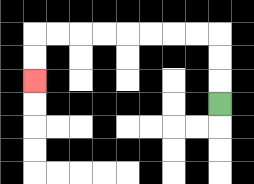{'start': '[9, 4]', 'end': '[1, 3]', 'path_directions': 'U,U,U,L,L,L,L,L,L,L,L,D,D', 'path_coordinates': '[[9, 4], [9, 3], [9, 2], [9, 1], [8, 1], [7, 1], [6, 1], [5, 1], [4, 1], [3, 1], [2, 1], [1, 1], [1, 2], [1, 3]]'}